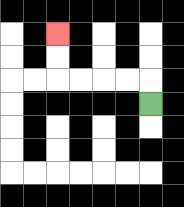{'start': '[6, 4]', 'end': '[2, 1]', 'path_directions': 'U,L,L,L,L,U,U', 'path_coordinates': '[[6, 4], [6, 3], [5, 3], [4, 3], [3, 3], [2, 3], [2, 2], [2, 1]]'}